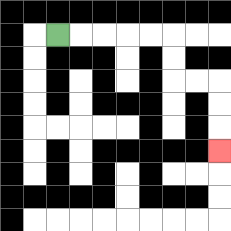{'start': '[2, 1]', 'end': '[9, 6]', 'path_directions': 'R,R,R,R,R,D,D,R,R,D,D,D', 'path_coordinates': '[[2, 1], [3, 1], [4, 1], [5, 1], [6, 1], [7, 1], [7, 2], [7, 3], [8, 3], [9, 3], [9, 4], [9, 5], [9, 6]]'}